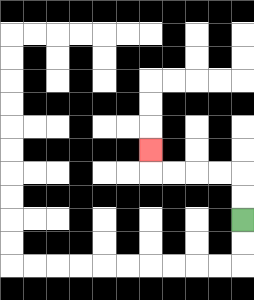{'start': '[10, 9]', 'end': '[6, 6]', 'path_directions': 'U,U,L,L,L,L,U', 'path_coordinates': '[[10, 9], [10, 8], [10, 7], [9, 7], [8, 7], [7, 7], [6, 7], [6, 6]]'}